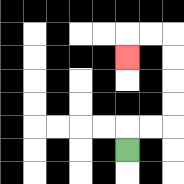{'start': '[5, 6]', 'end': '[5, 2]', 'path_directions': 'U,R,R,U,U,U,U,L,L,D', 'path_coordinates': '[[5, 6], [5, 5], [6, 5], [7, 5], [7, 4], [7, 3], [7, 2], [7, 1], [6, 1], [5, 1], [5, 2]]'}